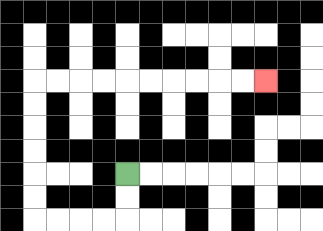{'start': '[5, 7]', 'end': '[11, 3]', 'path_directions': 'D,D,L,L,L,L,U,U,U,U,U,U,R,R,R,R,R,R,R,R,R,R', 'path_coordinates': '[[5, 7], [5, 8], [5, 9], [4, 9], [3, 9], [2, 9], [1, 9], [1, 8], [1, 7], [1, 6], [1, 5], [1, 4], [1, 3], [2, 3], [3, 3], [4, 3], [5, 3], [6, 3], [7, 3], [8, 3], [9, 3], [10, 3], [11, 3]]'}